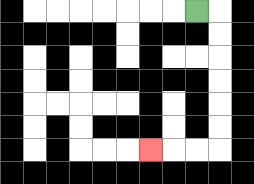{'start': '[8, 0]', 'end': '[6, 6]', 'path_directions': 'R,D,D,D,D,D,D,L,L,L', 'path_coordinates': '[[8, 0], [9, 0], [9, 1], [9, 2], [9, 3], [9, 4], [9, 5], [9, 6], [8, 6], [7, 6], [6, 6]]'}